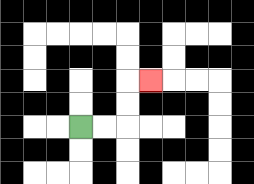{'start': '[3, 5]', 'end': '[6, 3]', 'path_directions': 'R,R,U,U,R', 'path_coordinates': '[[3, 5], [4, 5], [5, 5], [5, 4], [5, 3], [6, 3]]'}